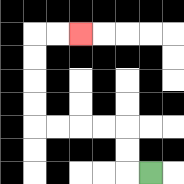{'start': '[6, 7]', 'end': '[3, 1]', 'path_directions': 'L,U,U,L,L,L,L,U,U,U,U,R,R', 'path_coordinates': '[[6, 7], [5, 7], [5, 6], [5, 5], [4, 5], [3, 5], [2, 5], [1, 5], [1, 4], [1, 3], [1, 2], [1, 1], [2, 1], [3, 1]]'}